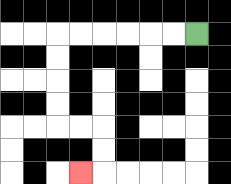{'start': '[8, 1]', 'end': '[3, 7]', 'path_directions': 'L,L,L,L,L,L,D,D,D,D,R,R,D,D,L', 'path_coordinates': '[[8, 1], [7, 1], [6, 1], [5, 1], [4, 1], [3, 1], [2, 1], [2, 2], [2, 3], [2, 4], [2, 5], [3, 5], [4, 5], [4, 6], [4, 7], [3, 7]]'}